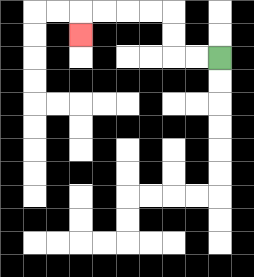{'start': '[9, 2]', 'end': '[3, 1]', 'path_directions': 'L,L,U,U,L,L,L,L,D', 'path_coordinates': '[[9, 2], [8, 2], [7, 2], [7, 1], [7, 0], [6, 0], [5, 0], [4, 0], [3, 0], [3, 1]]'}